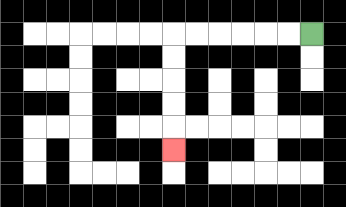{'start': '[13, 1]', 'end': '[7, 6]', 'path_directions': 'L,L,L,L,L,L,D,D,D,D,D', 'path_coordinates': '[[13, 1], [12, 1], [11, 1], [10, 1], [9, 1], [8, 1], [7, 1], [7, 2], [7, 3], [7, 4], [7, 5], [7, 6]]'}